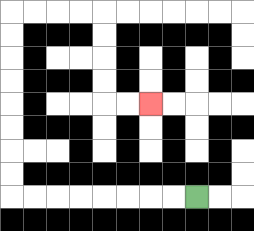{'start': '[8, 8]', 'end': '[6, 4]', 'path_directions': 'L,L,L,L,L,L,L,L,U,U,U,U,U,U,U,U,R,R,R,R,D,D,D,D,R,R', 'path_coordinates': '[[8, 8], [7, 8], [6, 8], [5, 8], [4, 8], [3, 8], [2, 8], [1, 8], [0, 8], [0, 7], [0, 6], [0, 5], [0, 4], [0, 3], [0, 2], [0, 1], [0, 0], [1, 0], [2, 0], [3, 0], [4, 0], [4, 1], [4, 2], [4, 3], [4, 4], [5, 4], [6, 4]]'}